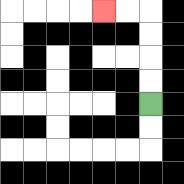{'start': '[6, 4]', 'end': '[4, 0]', 'path_directions': 'U,U,U,U,L,L', 'path_coordinates': '[[6, 4], [6, 3], [6, 2], [6, 1], [6, 0], [5, 0], [4, 0]]'}